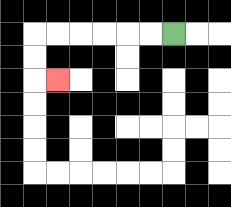{'start': '[7, 1]', 'end': '[2, 3]', 'path_directions': 'L,L,L,L,L,L,D,D,R', 'path_coordinates': '[[7, 1], [6, 1], [5, 1], [4, 1], [3, 1], [2, 1], [1, 1], [1, 2], [1, 3], [2, 3]]'}